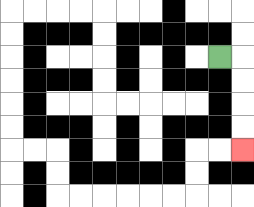{'start': '[9, 2]', 'end': '[10, 6]', 'path_directions': 'R,D,D,D,D', 'path_coordinates': '[[9, 2], [10, 2], [10, 3], [10, 4], [10, 5], [10, 6]]'}